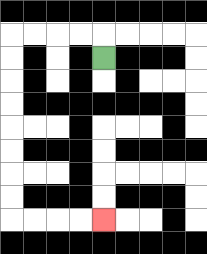{'start': '[4, 2]', 'end': '[4, 9]', 'path_directions': 'U,L,L,L,L,D,D,D,D,D,D,D,D,R,R,R,R', 'path_coordinates': '[[4, 2], [4, 1], [3, 1], [2, 1], [1, 1], [0, 1], [0, 2], [0, 3], [0, 4], [0, 5], [0, 6], [0, 7], [0, 8], [0, 9], [1, 9], [2, 9], [3, 9], [4, 9]]'}